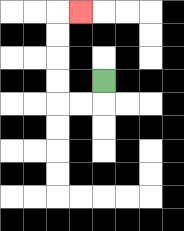{'start': '[4, 3]', 'end': '[3, 0]', 'path_directions': 'D,L,L,U,U,U,U,R', 'path_coordinates': '[[4, 3], [4, 4], [3, 4], [2, 4], [2, 3], [2, 2], [2, 1], [2, 0], [3, 0]]'}